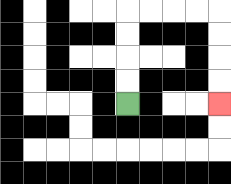{'start': '[5, 4]', 'end': '[9, 4]', 'path_directions': 'U,U,U,U,R,R,R,R,D,D,D,D', 'path_coordinates': '[[5, 4], [5, 3], [5, 2], [5, 1], [5, 0], [6, 0], [7, 0], [8, 0], [9, 0], [9, 1], [9, 2], [9, 3], [9, 4]]'}